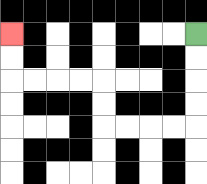{'start': '[8, 1]', 'end': '[0, 1]', 'path_directions': 'D,D,D,D,L,L,L,L,U,U,L,L,L,L,U,U', 'path_coordinates': '[[8, 1], [8, 2], [8, 3], [8, 4], [8, 5], [7, 5], [6, 5], [5, 5], [4, 5], [4, 4], [4, 3], [3, 3], [2, 3], [1, 3], [0, 3], [0, 2], [0, 1]]'}